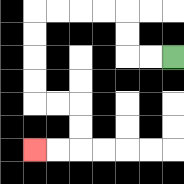{'start': '[7, 2]', 'end': '[1, 6]', 'path_directions': 'L,L,U,U,L,L,L,L,D,D,D,D,R,R,D,D,L,L', 'path_coordinates': '[[7, 2], [6, 2], [5, 2], [5, 1], [5, 0], [4, 0], [3, 0], [2, 0], [1, 0], [1, 1], [1, 2], [1, 3], [1, 4], [2, 4], [3, 4], [3, 5], [3, 6], [2, 6], [1, 6]]'}